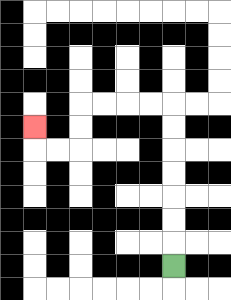{'start': '[7, 11]', 'end': '[1, 5]', 'path_directions': 'U,U,U,U,U,U,U,L,L,L,L,D,D,L,L,U', 'path_coordinates': '[[7, 11], [7, 10], [7, 9], [7, 8], [7, 7], [7, 6], [7, 5], [7, 4], [6, 4], [5, 4], [4, 4], [3, 4], [3, 5], [3, 6], [2, 6], [1, 6], [1, 5]]'}